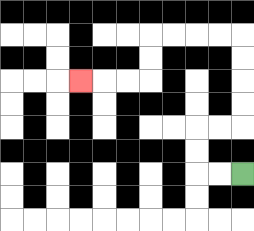{'start': '[10, 7]', 'end': '[3, 3]', 'path_directions': 'L,L,U,U,R,R,U,U,U,U,L,L,L,L,D,D,L,L,L', 'path_coordinates': '[[10, 7], [9, 7], [8, 7], [8, 6], [8, 5], [9, 5], [10, 5], [10, 4], [10, 3], [10, 2], [10, 1], [9, 1], [8, 1], [7, 1], [6, 1], [6, 2], [6, 3], [5, 3], [4, 3], [3, 3]]'}